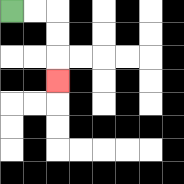{'start': '[0, 0]', 'end': '[2, 3]', 'path_directions': 'R,R,D,D,D', 'path_coordinates': '[[0, 0], [1, 0], [2, 0], [2, 1], [2, 2], [2, 3]]'}